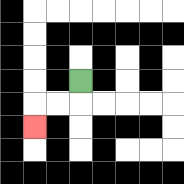{'start': '[3, 3]', 'end': '[1, 5]', 'path_directions': 'D,L,L,D', 'path_coordinates': '[[3, 3], [3, 4], [2, 4], [1, 4], [1, 5]]'}